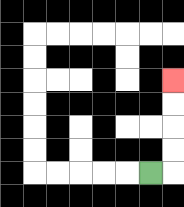{'start': '[6, 7]', 'end': '[7, 3]', 'path_directions': 'R,U,U,U,U', 'path_coordinates': '[[6, 7], [7, 7], [7, 6], [7, 5], [7, 4], [7, 3]]'}